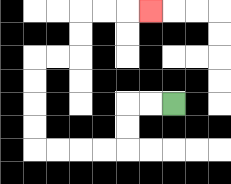{'start': '[7, 4]', 'end': '[6, 0]', 'path_directions': 'L,L,D,D,L,L,L,L,U,U,U,U,R,R,U,U,R,R,R', 'path_coordinates': '[[7, 4], [6, 4], [5, 4], [5, 5], [5, 6], [4, 6], [3, 6], [2, 6], [1, 6], [1, 5], [1, 4], [1, 3], [1, 2], [2, 2], [3, 2], [3, 1], [3, 0], [4, 0], [5, 0], [6, 0]]'}